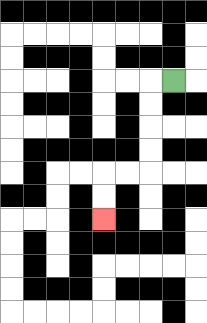{'start': '[7, 3]', 'end': '[4, 9]', 'path_directions': 'L,D,D,D,D,L,L,D,D', 'path_coordinates': '[[7, 3], [6, 3], [6, 4], [6, 5], [6, 6], [6, 7], [5, 7], [4, 7], [4, 8], [4, 9]]'}